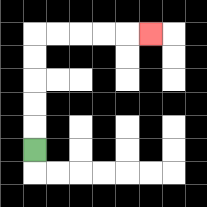{'start': '[1, 6]', 'end': '[6, 1]', 'path_directions': 'U,U,U,U,U,R,R,R,R,R', 'path_coordinates': '[[1, 6], [1, 5], [1, 4], [1, 3], [1, 2], [1, 1], [2, 1], [3, 1], [4, 1], [5, 1], [6, 1]]'}